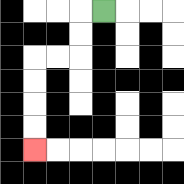{'start': '[4, 0]', 'end': '[1, 6]', 'path_directions': 'L,D,D,L,L,D,D,D,D', 'path_coordinates': '[[4, 0], [3, 0], [3, 1], [3, 2], [2, 2], [1, 2], [1, 3], [1, 4], [1, 5], [1, 6]]'}